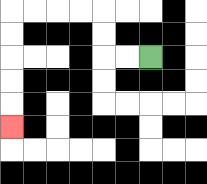{'start': '[6, 2]', 'end': '[0, 5]', 'path_directions': 'L,L,U,U,L,L,L,L,D,D,D,D,D', 'path_coordinates': '[[6, 2], [5, 2], [4, 2], [4, 1], [4, 0], [3, 0], [2, 0], [1, 0], [0, 0], [0, 1], [0, 2], [0, 3], [0, 4], [0, 5]]'}